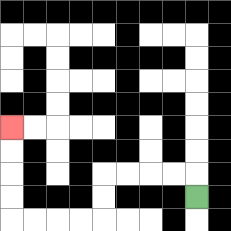{'start': '[8, 8]', 'end': '[0, 5]', 'path_directions': 'U,L,L,L,L,D,D,L,L,L,L,U,U,U,U', 'path_coordinates': '[[8, 8], [8, 7], [7, 7], [6, 7], [5, 7], [4, 7], [4, 8], [4, 9], [3, 9], [2, 9], [1, 9], [0, 9], [0, 8], [0, 7], [0, 6], [0, 5]]'}